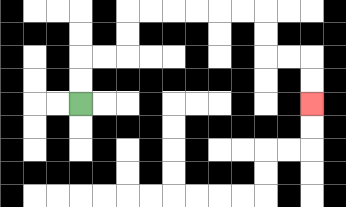{'start': '[3, 4]', 'end': '[13, 4]', 'path_directions': 'U,U,R,R,U,U,R,R,R,R,R,R,D,D,R,R,D,D', 'path_coordinates': '[[3, 4], [3, 3], [3, 2], [4, 2], [5, 2], [5, 1], [5, 0], [6, 0], [7, 0], [8, 0], [9, 0], [10, 0], [11, 0], [11, 1], [11, 2], [12, 2], [13, 2], [13, 3], [13, 4]]'}